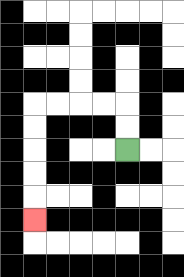{'start': '[5, 6]', 'end': '[1, 9]', 'path_directions': 'U,U,L,L,L,L,D,D,D,D,D', 'path_coordinates': '[[5, 6], [5, 5], [5, 4], [4, 4], [3, 4], [2, 4], [1, 4], [1, 5], [1, 6], [1, 7], [1, 8], [1, 9]]'}